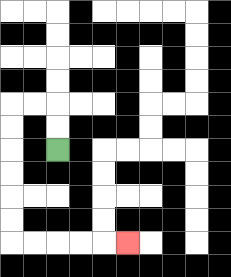{'start': '[2, 6]', 'end': '[5, 10]', 'path_directions': 'U,U,L,L,D,D,D,D,D,D,R,R,R,R,R', 'path_coordinates': '[[2, 6], [2, 5], [2, 4], [1, 4], [0, 4], [0, 5], [0, 6], [0, 7], [0, 8], [0, 9], [0, 10], [1, 10], [2, 10], [3, 10], [4, 10], [5, 10]]'}